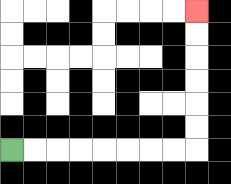{'start': '[0, 6]', 'end': '[8, 0]', 'path_directions': 'R,R,R,R,R,R,R,R,U,U,U,U,U,U', 'path_coordinates': '[[0, 6], [1, 6], [2, 6], [3, 6], [4, 6], [5, 6], [6, 6], [7, 6], [8, 6], [8, 5], [8, 4], [8, 3], [8, 2], [8, 1], [8, 0]]'}